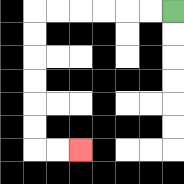{'start': '[7, 0]', 'end': '[3, 6]', 'path_directions': 'L,L,L,L,L,L,D,D,D,D,D,D,R,R', 'path_coordinates': '[[7, 0], [6, 0], [5, 0], [4, 0], [3, 0], [2, 0], [1, 0], [1, 1], [1, 2], [1, 3], [1, 4], [1, 5], [1, 6], [2, 6], [3, 6]]'}